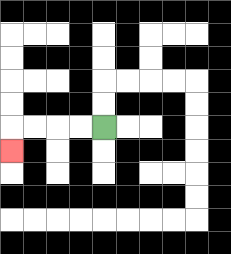{'start': '[4, 5]', 'end': '[0, 6]', 'path_directions': 'L,L,L,L,D', 'path_coordinates': '[[4, 5], [3, 5], [2, 5], [1, 5], [0, 5], [0, 6]]'}